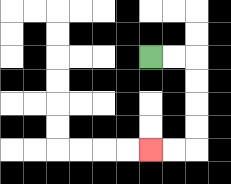{'start': '[6, 2]', 'end': '[6, 6]', 'path_directions': 'R,R,D,D,D,D,L,L', 'path_coordinates': '[[6, 2], [7, 2], [8, 2], [8, 3], [8, 4], [8, 5], [8, 6], [7, 6], [6, 6]]'}